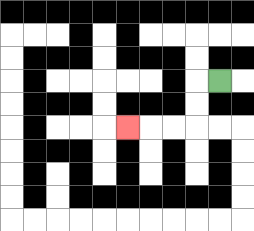{'start': '[9, 3]', 'end': '[5, 5]', 'path_directions': 'L,D,D,L,L,L', 'path_coordinates': '[[9, 3], [8, 3], [8, 4], [8, 5], [7, 5], [6, 5], [5, 5]]'}